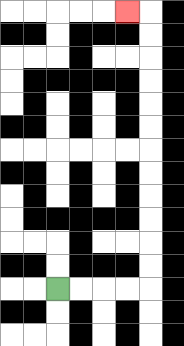{'start': '[2, 12]', 'end': '[5, 0]', 'path_directions': 'R,R,R,R,U,U,U,U,U,U,U,U,U,U,U,U,L', 'path_coordinates': '[[2, 12], [3, 12], [4, 12], [5, 12], [6, 12], [6, 11], [6, 10], [6, 9], [6, 8], [6, 7], [6, 6], [6, 5], [6, 4], [6, 3], [6, 2], [6, 1], [6, 0], [5, 0]]'}